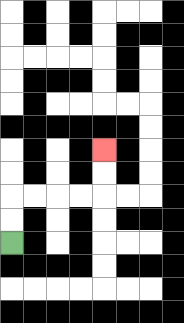{'start': '[0, 10]', 'end': '[4, 6]', 'path_directions': 'U,U,R,R,R,R,U,U', 'path_coordinates': '[[0, 10], [0, 9], [0, 8], [1, 8], [2, 8], [3, 8], [4, 8], [4, 7], [4, 6]]'}